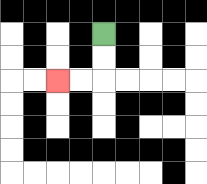{'start': '[4, 1]', 'end': '[2, 3]', 'path_directions': 'D,D,L,L', 'path_coordinates': '[[4, 1], [4, 2], [4, 3], [3, 3], [2, 3]]'}